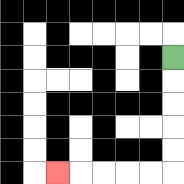{'start': '[7, 2]', 'end': '[2, 7]', 'path_directions': 'D,D,D,D,D,L,L,L,L,L', 'path_coordinates': '[[7, 2], [7, 3], [7, 4], [7, 5], [7, 6], [7, 7], [6, 7], [5, 7], [4, 7], [3, 7], [2, 7]]'}